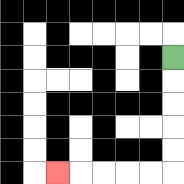{'start': '[7, 2]', 'end': '[2, 7]', 'path_directions': 'D,D,D,D,D,L,L,L,L,L', 'path_coordinates': '[[7, 2], [7, 3], [7, 4], [7, 5], [7, 6], [7, 7], [6, 7], [5, 7], [4, 7], [3, 7], [2, 7]]'}